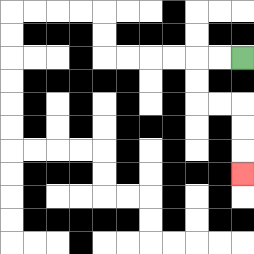{'start': '[10, 2]', 'end': '[10, 7]', 'path_directions': 'L,L,D,D,R,R,D,D,D', 'path_coordinates': '[[10, 2], [9, 2], [8, 2], [8, 3], [8, 4], [9, 4], [10, 4], [10, 5], [10, 6], [10, 7]]'}